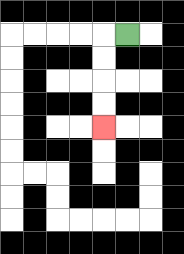{'start': '[5, 1]', 'end': '[4, 5]', 'path_directions': 'L,D,D,D,D', 'path_coordinates': '[[5, 1], [4, 1], [4, 2], [4, 3], [4, 4], [4, 5]]'}